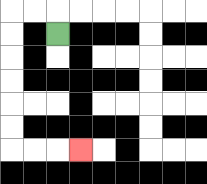{'start': '[2, 1]', 'end': '[3, 6]', 'path_directions': 'U,L,L,D,D,D,D,D,D,R,R,R', 'path_coordinates': '[[2, 1], [2, 0], [1, 0], [0, 0], [0, 1], [0, 2], [0, 3], [0, 4], [0, 5], [0, 6], [1, 6], [2, 6], [3, 6]]'}